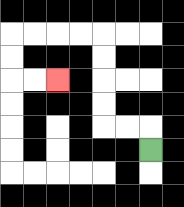{'start': '[6, 6]', 'end': '[2, 3]', 'path_directions': 'U,L,L,U,U,U,U,L,L,L,L,D,D,R,R', 'path_coordinates': '[[6, 6], [6, 5], [5, 5], [4, 5], [4, 4], [4, 3], [4, 2], [4, 1], [3, 1], [2, 1], [1, 1], [0, 1], [0, 2], [0, 3], [1, 3], [2, 3]]'}